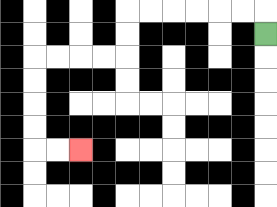{'start': '[11, 1]', 'end': '[3, 6]', 'path_directions': 'U,L,L,L,L,L,L,D,D,L,L,L,L,D,D,D,D,R,R', 'path_coordinates': '[[11, 1], [11, 0], [10, 0], [9, 0], [8, 0], [7, 0], [6, 0], [5, 0], [5, 1], [5, 2], [4, 2], [3, 2], [2, 2], [1, 2], [1, 3], [1, 4], [1, 5], [1, 6], [2, 6], [3, 6]]'}